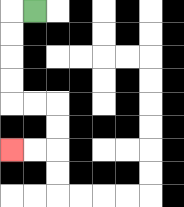{'start': '[1, 0]', 'end': '[0, 6]', 'path_directions': 'L,D,D,D,D,R,R,D,D,L,L', 'path_coordinates': '[[1, 0], [0, 0], [0, 1], [0, 2], [0, 3], [0, 4], [1, 4], [2, 4], [2, 5], [2, 6], [1, 6], [0, 6]]'}